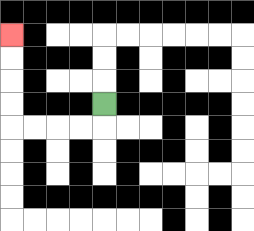{'start': '[4, 4]', 'end': '[0, 1]', 'path_directions': 'D,L,L,L,L,U,U,U,U', 'path_coordinates': '[[4, 4], [4, 5], [3, 5], [2, 5], [1, 5], [0, 5], [0, 4], [0, 3], [0, 2], [0, 1]]'}